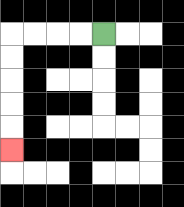{'start': '[4, 1]', 'end': '[0, 6]', 'path_directions': 'L,L,L,L,D,D,D,D,D', 'path_coordinates': '[[4, 1], [3, 1], [2, 1], [1, 1], [0, 1], [0, 2], [0, 3], [0, 4], [0, 5], [0, 6]]'}